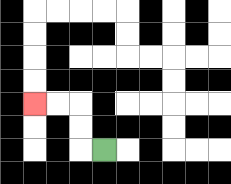{'start': '[4, 6]', 'end': '[1, 4]', 'path_directions': 'L,U,U,L,L', 'path_coordinates': '[[4, 6], [3, 6], [3, 5], [3, 4], [2, 4], [1, 4]]'}